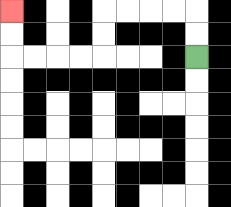{'start': '[8, 2]', 'end': '[0, 0]', 'path_directions': 'U,U,L,L,L,L,D,D,L,L,L,L,U,U', 'path_coordinates': '[[8, 2], [8, 1], [8, 0], [7, 0], [6, 0], [5, 0], [4, 0], [4, 1], [4, 2], [3, 2], [2, 2], [1, 2], [0, 2], [0, 1], [0, 0]]'}